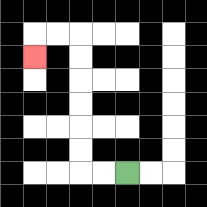{'start': '[5, 7]', 'end': '[1, 2]', 'path_directions': 'L,L,U,U,U,U,U,U,L,L,D', 'path_coordinates': '[[5, 7], [4, 7], [3, 7], [3, 6], [3, 5], [3, 4], [3, 3], [3, 2], [3, 1], [2, 1], [1, 1], [1, 2]]'}